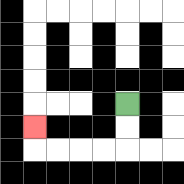{'start': '[5, 4]', 'end': '[1, 5]', 'path_directions': 'D,D,L,L,L,L,U', 'path_coordinates': '[[5, 4], [5, 5], [5, 6], [4, 6], [3, 6], [2, 6], [1, 6], [1, 5]]'}